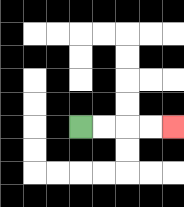{'start': '[3, 5]', 'end': '[7, 5]', 'path_directions': 'R,R,R,R', 'path_coordinates': '[[3, 5], [4, 5], [5, 5], [6, 5], [7, 5]]'}